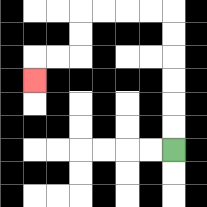{'start': '[7, 6]', 'end': '[1, 3]', 'path_directions': 'U,U,U,U,U,U,L,L,L,L,D,D,L,L,D', 'path_coordinates': '[[7, 6], [7, 5], [7, 4], [7, 3], [7, 2], [7, 1], [7, 0], [6, 0], [5, 0], [4, 0], [3, 0], [3, 1], [3, 2], [2, 2], [1, 2], [1, 3]]'}